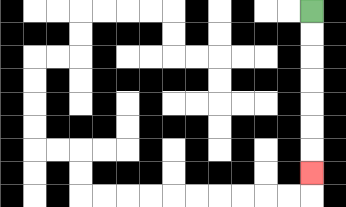{'start': '[13, 0]', 'end': '[13, 7]', 'path_directions': 'D,D,D,D,D,D,D', 'path_coordinates': '[[13, 0], [13, 1], [13, 2], [13, 3], [13, 4], [13, 5], [13, 6], [13, 7]]'}